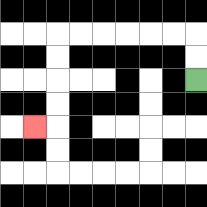{'start': '[8, 3]', 'end': '[1, 5]', 'path_directions': 'U,U,L,L,L,L,L,L,D,D,D,D,L', 'path_coordinates': '[[8, 3], [8, 2], [8, 1], [7, 1], [6, 1], [5, 1], [4, 1], [3, 1], [2, 1], [2, 2], [2, 3], [2, 4], [2, 5], [1, 5]]'}